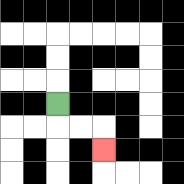{'start': '[2, 4]', 'end': '[4, 6]', 'path_directions': 'D,R,R,D', 'path_coordinates': '[[2, 4], [2, 5], [3, 5], [4, 5], [4, 6]]'}